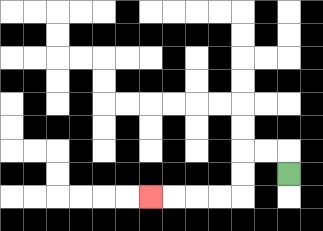{'start': '[12, 7]', 'end': '[6, 8]', 'path_directions': 'U,L,L,D,D,L,L,L,L', 'path_coordinates': '[[12, 7], [12, 6], [11, 6], [10, 6], [10, 7], [10, 8], [9, 8], [8, 8], [7, 8], [6, 8]]'}